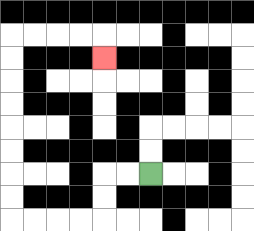{'start': '[6, 7]', 'end': '[4, 2]', 'path_directions': 'L,L,D,D,L,L,L,L,U,U,U,U,U,U,U,U,R,R,R,R,D', 'path_coordinates': '[[6, 7], [5, 7], [4, 7], [4, 8], [4, 9], [3, 9], [2, 9], [1, 9], [0, 9], [0, 8], [0, 7], [0, 6], [0, 5], [0, 4], [0, 3], [0, 2], [0, 1], [1, 1], [2, 1], [3, 1], [4, 1], [4, 2]]'}